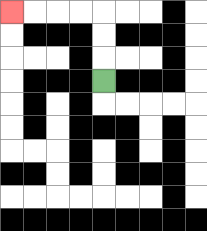{'start': '[4, 3]', 'end': '[0, 0]', 'path_directions': 'U,U,U,L,L,L,L', 'path_coordinates': '[[4, 3], [4, 2], [4, 1], [4, 0], [3, 0], [2, 0], [1, 0], [0, 0]]'}